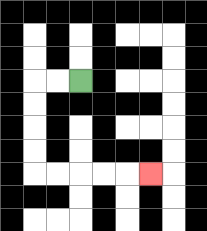{'start': '[3, 3]', 'end': '[6, 7]', 'path_directions': 'L,L,D,D,D,D,R,R,R,R,R', 'path_coordinates': '[[3, 3], [2, 3], [1, 3], [1, 4], [1, 5], [1, 6], [1, 7], [2, 7], [3, 7], [4, 7], [5, 7], [6, 7]]'}